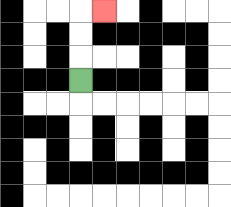{'start': '[3, 3]', 'end': '[4, 0]', 'path_directions': 'U,U,U,R', 'path_coordinates': '[[3, 3], [3, 2], [3, 1], [3, 0], [4, 0]]'}